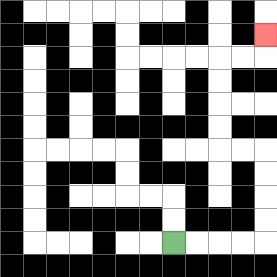{'start': '[7, 10]', 'end': '[11, 1]', 'path_directions': 'R,R,R,R,U,U,U,U,L,L,U,U,U,U,R,R,U', 'path_coordinates': '[[7, 10], [8, 10], [9, 10], [10, 10], [11, 10], [11, 9], [11, 8], [11, 7], [11, 6], [10, 6], [9, 6], [9, 5], [9, 4], [9, 3], [9, 2], [10, 2], [11, 2], [11, 1]]'}